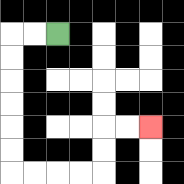{'start': '[2, 1]', 'end': '[6, 5]', 'path_directions': 'L,L,D,D,D,D,D,D,R,R,R,R,U,U,R,R', 'path_coordinates': '[[2, 1], [1, 1], [0, 1], [0, 2], [0, 3], [0, 4], [0, 5], [0, 6], [0, 7], [1, 7], [2, 7], [3, 7], [4, 7], [4, 6], [4, 5], [5, 5], [6, 5]]'}